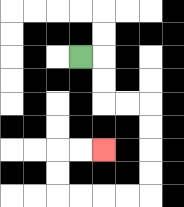{'start': '[3, 2]', 'end': '[4, 6]', 'path_directions': 'R,D,D,R,R,D,D,D,D,L,L,L,L,U,U,R,R', 'path_coordinates': '[[3, 2], [4, 2], [4, 3], [4, 4], [5, 4], [6, 4], [6, 5], [6, 6], [6, 7], [6, 8], [5, 8], [4, 8], [3, 8], [2, 8], [2, 7], [2, 6], [3, 6], [4, 6]]'}